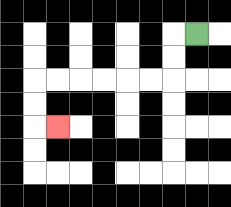{'start': '[8, 1]', 'end': '[2, 5]', 'path_directions': 'L,D,D,L,L,L,L,L,L,D,D,R', 'path_coordinates': '[[8, 1], [7, 1], [7, 2], [7, 3], [6, 3], [5, 3], [4, 3], [3, 3], [2, 3], [1, 3], [1, 4], [1, 5], [2, 5]]'}